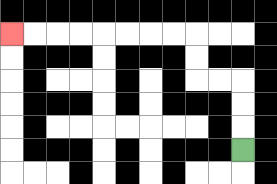{'start': '[10, 6]', 'end': '[0, 1]', 'path_directions': 'U,U,U,L,L,U,U,L,L,L,L,L,L,L,L', 'path_coordinates': '[[10, 6], [10, 5], [10, 4], [10, 3], [9, 3], [8, 3], [8, 2], [8, 1], [7, 1], [6, 1], [5, 1], [4, 1], [3, 1], [2, 1], [1, 1], [0, 1]]'}